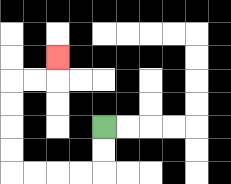{'start': '[4, 5]', 'end': '[2, 2]', 'path_directions': 'D,D,L,L,L,L,U,U,U,U,R,R,U', 'path_coordinates': '[[4, 5], [4, 6], [4, 7], [3, 7], [2, 7], [1, 7], [0, 7], [0, 6], [0, 5], [0, 4], [0, 3], [1, 3], [2, 3], [2, 2]]'}